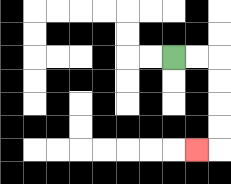{'start': '[7, 2]', 'end': '[8, 6]', 'path_directions': 'R,R,D,D,D,D,L', 'path_coordinates': '[[7, 2], [8, 2], [9, 2], [9, 3], [9, 4], [9, 5], [9, 6], [8, 6]]'}